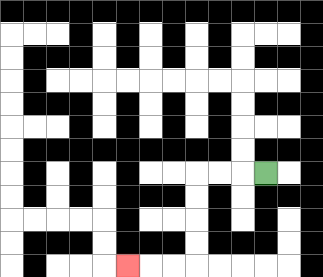{'start': '[11, 7]', 'end': '[5, 11]', 'path_directions': 'L,L,L,D,D,D,D,L,L,L', 'path_coordinates': '[[11, 7], [10, 7], [9, 7], [8, 7], [8, 8], [8, 9], [8, 10], [8, 11], [7, 11], [6, 11], [5, 11]]'}